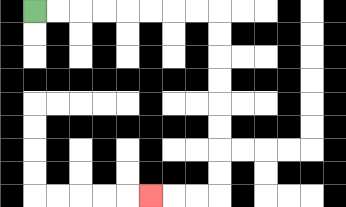{'start': '[1, 0]', 'end': '[6, 8]', 'path_directions': 'R,R,R,R,R,R,R,R,D,D,D,D,D,D,D,D,L,L,L', 'path_coordinates': '[[1, 0], [2, 0], [3, 0], [4, 0], [5, 0], [6, 0], [7, 0], [8, 0], [9, 0], [9, 1], [9, 2], [9, 3], [9, 4], [9, 5], [9, 6], [9, 7], [9, 8], [8, 8], [7, 8], [6, 8]]'}